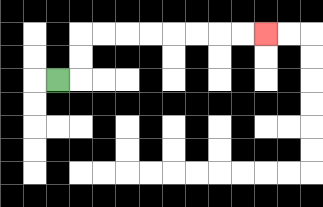{'start': '[2, 3]', 'end': '[11, 1]', 'path_directions': 'R,U,U,R,R,R,R,R,R,R,R', 'path_coordinates': '[[2, 3], [3, 3], [3, 2], [3, 1], [4, 1], [5, 1], [6, 1], [7, 1], [8, 1], [9, 1], [10, 1], [11, 1]]'}